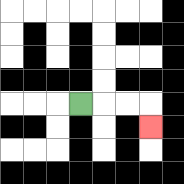{'start': '[3, 4]', 'end': '[6, 5]', 'path_directions': 'R,R,R,D', 'path_coordinates': '[[3, 4], [4, 4], [5, 4], [6, 4], [6, 5]]'}